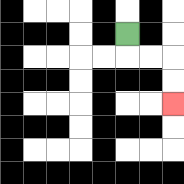{'start': '[5, 1]', 'end': '[7, 4]', 'path_directions': 'D,R,R,D,D', 'path_coordinates': '[[5, 1], [5, 2], [6, 2], [7, 2], [7, 3], [7, 4]]'}